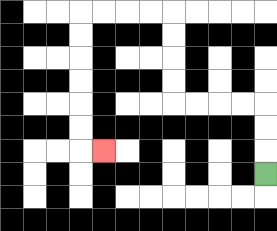{'start': '[11, 7]', 'end': '[4, 6]', 'path_directions': 'U,U,U,L,L,L,L,U,U,U,U,L,L,L,L,D,D,D,D,D,D,R', 'path_coordinates': '[[11, 7], [11, 6], [11, 5], [11, 4], [10, 4], [9, 4], [8, 4], [7, 4], [7, 3], [7, 2], [7, 1], [7, 0], [6, 0], [5, 0], [4, 0], [3, 0], [3, 1], [3, 2], [3, 3], [3, 4], [3, 5], [3, 6], [4, 6]]'}